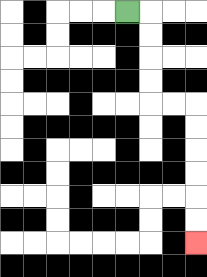{'start': '[5, 0]', 'end': '[8, 10]', 'path_directions': 'R,D,D,D,D,R,R,D,D,D,D,D,D', 'path_coordinates': '[[5, 0], [6, 0], [6, 1], [6, 2], [6, 3], [6, 4], [7, 4], [8, 4], [8, 5], [8, 6], [8, 7], [8, 8], [8, 9], [8, 10]]'}